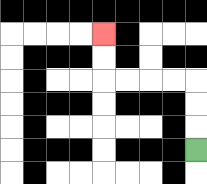{'start': '[8, 6]', 'end': '[4, 1]', 'path_directions': 'U,U,U,L,L,L,L,U,U', 'path_coordinates': '[[8, 6], [8, 5], [8, 4], [8, 3], [7, 3], [6, 3], [5, 3], [4, 3], [4, 2], [4, 1]]'}